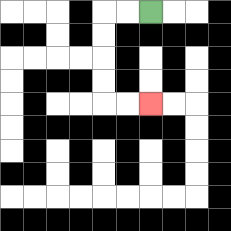{'start': '[6, 0]', 'end': '[6, 4]', 'path_directions': 'L,L,D,D,D,D,R,R', 'path_coordinates': '[[6, 0], [5, 0], [4, 0], [4, 1], [4, 2], [4, 3], [4, 4], [5, 4], [6, 4]]'}